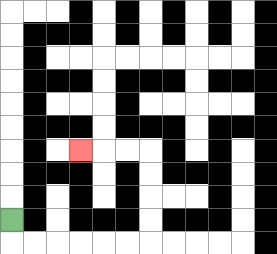{'start': '[0, 9]', 'end': '[3, 6]', 'path_directions': 'D,R,R,R,R,R,R,U,U,U,U,L,L,L', 'path_coordinates': '[[0, 9], [0, 10], [1, 10], [2, 10], [3, 10], [4, 10], [5, 10], [6, 10], [6, 9], [6, 8], [6, 7], [6, 6], [5, 6], [4, 6], [3, 6]]'}